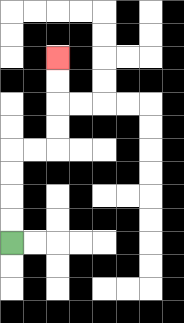{'start': '[0, 10]', 'end': '[2, 2]', 'path_directions': 'U,U,U,U,R,R,U,U,U,U', 'path_coordinates': '[[0, 10], [0, 9], [0, 8], [0, 7], [0, 6], [1, 6], [2, 6], [2, 5], [2, 4], [2, 3], [2, 2]]'}